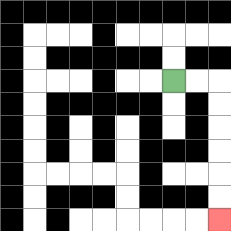{'start': '[7, 3]', 'end': '[9, 9]', 'path_directions': 'R,R,D,D,D,D,D,D', 'path_coordinates': '[[7, 3], [8, 3], [9, 3], [9, 4], [9, 5], [9, 6], [9, 7], [9, 8], [9, 9]]'}